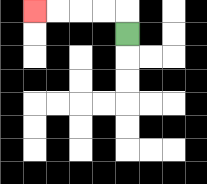{'start': '[5, 1]', 'end': '[1, 0]', 'path_directions': 'U,L,L,L,L', 'path_coordinates': '[[5, 1], [5, 0], [4, 0], [3, 0], [2, 0], [1, 0]]'}